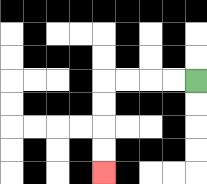{'start': '[8, 3]', 'end': '[4, 7]', 'path_directions': 'L,L,L,L,D,D,D,D', 'path_coordinates': '[[8, 3], [7, 3], [6, 3], [5, 3], [4, 3], [4, 4], [4, 5], [4, 6], [4, 7]]'}